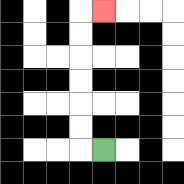{'start': '[4, 6]', 'end': '[4, 0]', 'path_directions': 'L,U,U,U,U,U,U,R', 'path_coordinates': '[[4, 6], [3, 6], [3, 5], [3, 4], [3, 3], [3, 2], [3, 1], [3, 0], [4, 0]]'}